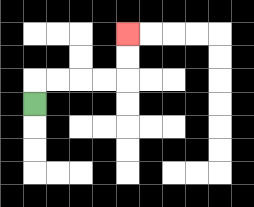{'start': '[1, 4]', 'end': '[5, 1]', 'path_directions': 'U,R,R,R,R,U,U', 'path_coordinates': '[[1, 4], [1, 3], [2, 3], [3, 3], [4, 3], [5, 3], [5, 2], [5, 1]]'}